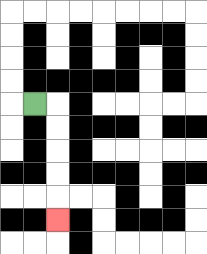{'start': '[1, 4]', 'end': '[2, 9]', 'path_directions': 'R,D,D,D,D,D', 'path_coordinates': '[[1, 4], [2, 4], [2, 5], [2, 6], [2, 7], [2, 8], [2, 9]]'}